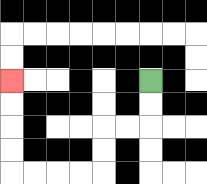{'start': '[6, 3]', 'end': '[0, 3]', 'path_directions': 'D,D,L,L,D,D,L,L,L,L,U,U,U,U', 'path_coordinates': '[[6, 3], [6, 4], [6, 5], [5, 5], [4, 5], [4, 6], [4, 7], [3, 7], [2, 7], [1, 7], [0, 7], [0, 6], [0, 5], [0, 4], [0, 3]]'}